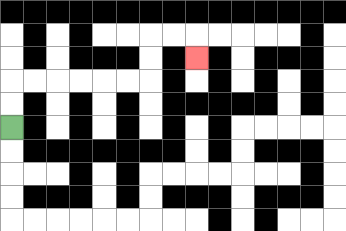{'start': '[0, 5]', 'end': '[8, 2]', 'path_directions': 'U,U,R,R,R,R,R,R,U,U,R,R,D', 'path_coordinates': '[[0, 5], [0, 4], [0, 3], [1, 3], [2, 3], [3, 3], [4, 3], [5, 3], [6, 3], [6, 2], [6, 1], [7, 1], [8, 1], [8, 2]]'}